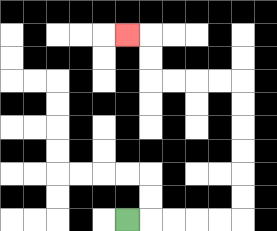{'start': '[5, 9]', 'end': '[5, 1]', 'path_directions': 'R,R,R,R,R,U,U,U,U,U,U,L,L,L,L,U,U,L', 'path_coordinates': '[[5, 9], [6, 9], [7, 9], [8, 9], [9, 9], [10, 9], [10, 8], [10, 7], [10, 6], [10, 5], [10, 4], [10, 3], [9, 3], [8, 3], [7, 3], [6, 3], [6, 2], [6, 1], [5, 1]]'}